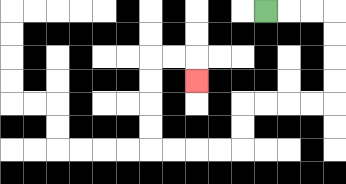{'start': '[11, 0]', 'end': '[8, 3]', 'path_directions': 'R,R,R,D,D,D,D,L,L,L,L,D,D,L,L,L,L,U,U,U,U,R,R,D', 'path_coordinates': '[[11, 0], [12, 0], [13, 0], [14, 0], [14, 1], [14, 2], [14, 3], [14, 4], [13, 4], [12, 4], [11, 4], [10, 4], [10, 5], [10, 6], [9, 6], [8, 6], [7, 6], [6, 6], [6, 5], [6, 4], [6, 3], [6, 2], [7, 2], [8, 2], [8, 3]]'}